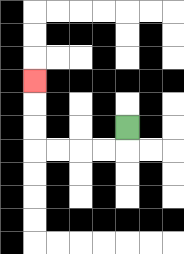{'start': '[5, 5]', 'end': '[1, 3]', 'path_directions': 'D,L,L,L,L,U,U,U', 'path_coordinates': '[[5, 5], [5, 6], [4, 6], [3, 6], [2, 6], [1, 6], [1, 5], [1, 4], [1, 3]]'}